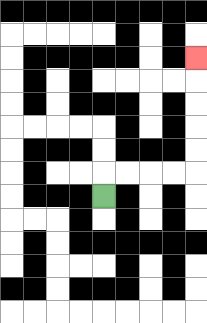{'start': '[4, 8]', 'end': '[8, 2]', 'path_directions': 'U,R,R,R,R,U,U,U,U,U', 'path_coordinates': '[[4, 8], [4, 7], [5, 7], [6, 7], [7, 7], [8, 7], [8, 6], [8, 5], [8, 4], [8, 3], [8, 2]]'}